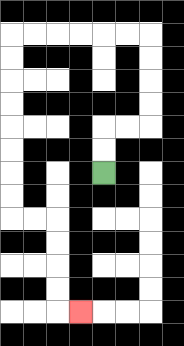{'start': '[4, 7]', 'end': '[3, 13]', 'path_directions': 'U,U,R,R,U,U,U,U,L,L,L,L,L,L,D,D,D,D,D,D,D,D,R,R,D,D,D,D,R', 'path_coordinates': '[[4, 7], [4, 6], [4, 5], [5, 5], [6, 5], [6, 4], [6, 3], [6, 2], [6, 1], [5, 1], [4, 1], [3, 1], [2, 1], [1, 1], [0, 1], [0, 2], [0, 3], [0, 4], [0, 5], [0, 6], [0, 7], [0, 8], [0, 9], [1, 9], [2, 9], [2, 10], [2, 11], [2, 12], [2, 13], [3, 13]]'}